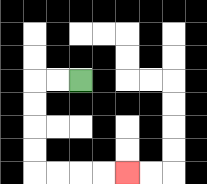{'start': '[3, 3]', 'end': '[5, 7]', 'path_directions': 'L,L,D,D,D,D,R,R,R,R', 'path_coordinates': '[[3, 3], [2, 3], [1, 3], [1, 4], [1, 5], [1, 6], [1, 7], [2, 7], [3, 7], [4, 7], [5, 7]]'}